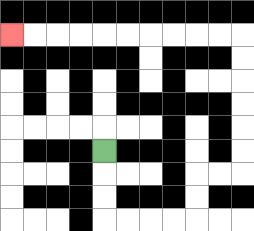{'start': '[4, 6]', 'end': '[0, 1]', 'path_directions': 'D,D,D,R,R,R,R,U,U,R,R,U,U,U,U,U,U,L,L,L,L,L,L,L,L,L,L', 'path_coordinates': '[[4, 6], [4, 7], [4, 8], [4, 9], [5, 9], [6, 9], [7, 9], [8, 9], [8, 8], [8, 7], [9, 7], [10, 7], [10, 6], [10, 5], [10, 4], [10, 3], [10, 2], [10, 1], [9, 1], [8, 1], [7, 1], [6, 1], [5, 1], [4, 1], [3, 1], [2, 1], [1, 1], [0, 1]]'}